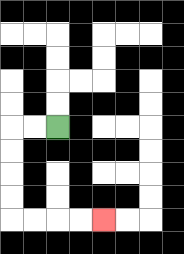{'start': '[2, 5]', 'end': '[4, 9]', 'path_directions': 'L,L,D,D,D,D,R,R,R,R', 'path_coordinates': '[[2, 5], [1, 5], [0, 5], [0, 6], [0, 7], [0, 8], [0, 9], [1, 9], [2, 9], [3, 9], [4, 9]]'}